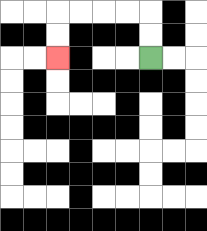{'start': '[6, 2]', 'end': '[2, 2]', 'path_directions': 'U,U,L,L,L,L,D,D', 'path_coordinates': '[[6, 2], [6, 1], [6, 0], [5, 0], [4, 0], [3, 0], [2, 0], [2, 1], [2, 2]]'}